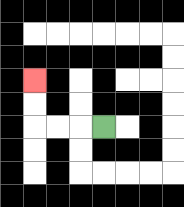{'start': '[4, 5]', 'end': '[1, 3]', 'path_directions': 'L,L,L,U,U', 'path_coordinates': '[[4, 5], [3, 5], [2, 5], [1, 5], [1, 4], [1, 3]]'}